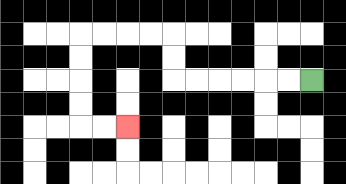{'start': '[13, 3]', 'end': '[5, 5]', 'path_directions': 'L,L,L,L,L,L,U,U,L,L,L,L,D,D,D,D,R,R', 'path_coordinates': '[[13, 3], [12, 3], [11, 3], [10, 3], [9, 3], [8, 3], [7, 3], [7, 2], [7, 1], [6, 1], [5, 1], [4, 1], [3, 1], [3, 2], [3, 3], [3, 4], [3, 5], [4, 5], [5, 5]]'}